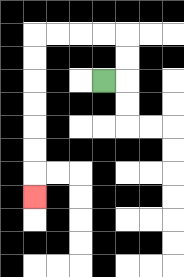{'start': '[4, 3]', 'end': '[1, 8]', 'path_directions': 'R,U,U,L,L,L,L,D,D,D,D,D,D,D', 'path_coordinates': '[[4, 3], [5, 3], [5, 2], [5, 1], [4, 1], [3, 1], [2, 1], [1, 1], [1, 2], [1, 3], [1, 4], [1, 5], [1, 6], [1, 7], [1, 8]]'}